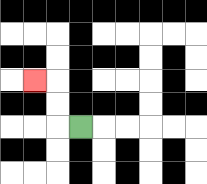{'start': '[3, 5]', 'end': '[1, 3]', 'path_directions': 'L,U,U,L', 'path_coordinates': '[[3, 5], [2, 5], [2, 4], [2, 3], [1, 3]]'}